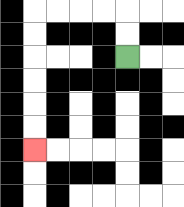{'start': '[5, 2]', 'end': '[1, 6]', 'path_directions': 'U,U,L,L,L,L,D,D,D,D,D,D', 'path_coordinates': '[[5, 2], [5, 1], [5, 0], [4, 0], [3, 0], [2, 0], [1, 0], [1, 1], [1, 2], [1, 3], [1, 4], [1, 5], [1, 6]]'}